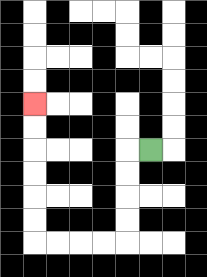{'start': '[6, 6]', 'end': '[1, 4]', 'path_directions': 'L,D,D,D,D,L,L,L,L,U,U,U,U,U,U', 'path_coordinates': '[[6, 6], [5, 6], [5, 7], [5, 8], [5, 9], [5, 10], [4, 10], [3, 10], [2, 10], [1, 10], [1, 9], [1, 8], [1, 7], [1, 6], [1, 5], [1, 4]]'}